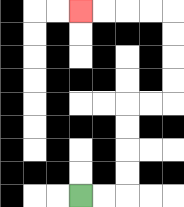{'start': '[3, 8]', 'end': '[3, 0]', 'path_directions': 'R,R,U,U,U,U,R,R,U,U,U,U,L,L,L,L', 'path_coordinates': '[[3, 8], [4, 8], [5, 8], [5, 7], [5, 6], [5, 5], [5, 4], [6, 4], [7, 4], [7, 3], [7, 2], [7, 1], [7, 0], [6, 0], [5, 0], [4, 0], [3, 0]]'}